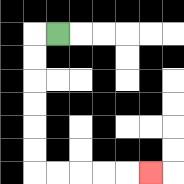{'start': '[2, 1]', 'end': '[6, 7]', 'path_directions': 'L,D,D,D,D,D,D,R,R,R,R,R', 'path_coordinates': '[[2, 1], [1, 1], [1, 2], [1, 3], [1, 4], [1, 5], [1, 6], [1, 7], [2, 7], [3, 7], [4, 7], [5, 7], [6, 7]]'}